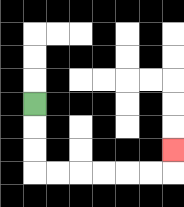{'start': '[1, 4]', 'end': '[7, 6]', 'path_directions': 'D,D,D,R,R,R,R,R,R,U', 'path_coordinates': '[[1, 4], [1, 5], [1, 6], [1, 7], [2, 7], [3, 7], [4, 7], [5, 7], [6, 7], [7, 7], [7, 6]]'}